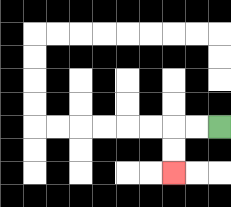{'start': '[9, 5]', 'end': '[7, 7]', 'path_directions': 'L,L,D,D', 'path_coordinates': '[[9, 5], [8, 5], [7, 5], [7, 6], [7, 7]]'}